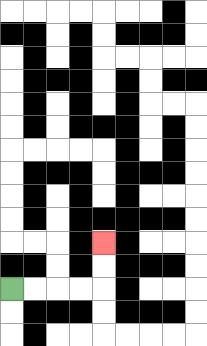{'start': '[0, 12]', 'end': '[4, 10]', 'path_directions': 'R,R,R,R,U,U', 'path_coordinates': '[[0, 12], [1, 12], [2, 12], [3, 12], [4, 12], [4, 11], [4, 10]]'}